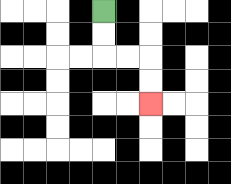{'start': '[4, 0]', 'end': '[6, 4]', 'path_directions': 'D,D,R,R,D,D', 'path_coordinates': '[[4, 0], [4, 1], [4, 2], [5, 2], [6, 2], [6, 3], [6, 4]]'}